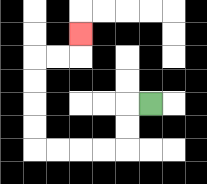{'start': '[6, 4]', 'end': '[3, 1]', 'path_directions': 'L,D,D,L,L,L,L,U,U,U,U,R,R,U', 'path_coordinates': '[[6, 4], [5, 4], [5, 5], [5, 6], [4, 6], [3, 6], [2, 6], [1, 6], [1, 5], [1, 4], [1, 3], [1, 2], [2, 2], [3, 2], [3, 1]]'}